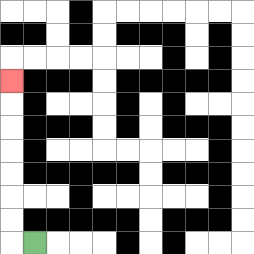{'start': '[1, 10]', 'end': '[0, 3]', 'path_directions': 'L,U,U,U,U,U,U,U', 'path_coordinates': '[[1, 10], [0, 10], [0, 9], [0, 8], [0, 7], [0, 6], [0, 5], [0, 4], [0, 3]]'}